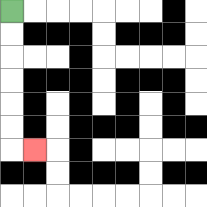{'start': '[0, 0]', 'end': '[1, 6]', 'path_directions': 'D,D,D,D,D,D,R', 'path_coordinates': '[[0, 0], [0, 1], [0, 2], [0, 3], [0, 4], [0, 5], [0, 6], [1, 6]]'}